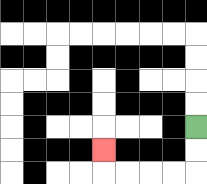{'start': '[8, 5]', 'end': '[4, 6]', 'path_directions': 'D,D,L,L,L,L,U', 'path_coordinates': '[[8, 5], [8, 6], [8, 7], [7, 7], [6, 7], [5, 7], [4, 7], [4, 6]]'}